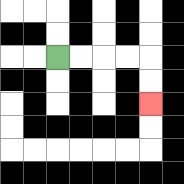{'start': '[2, 2]', 'end': '[6, 4]', 'path_directions': 'R,R,R,R,D,D', 'path_coordinates': '[[2, 2], [3, 2], [4, 2], [5, 2], [6, 2], [6, 3], [6, 4]]'}